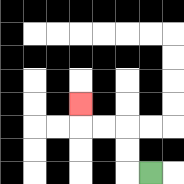{'start': '[6, 7]', 'end': '[3, 4]', 'path_directions': 'L,U,U,L,L,U', 'path_coordinates': '[[6, 7], [5, 7], [5, 6], [5, 5], [4, 5], [3, 5], [3, 4]]'}